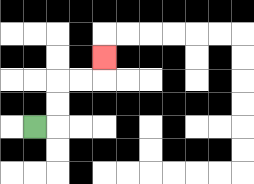{'start': '[1, 5]', 'end': '[4, 2]', 'path_directions': 'R,U,U,R,R,U', 'path_coordinates': '[[1, 5], [2, 5], [2, 4], [2, 3], [3, 3], [4, 3], [4, 2]]'}